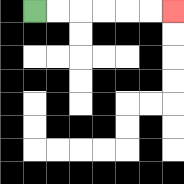{'start': '[1, 0]', 'end': '[7, 0]', 'path_directions': 'R,R,R,R,R,R', 'path_coordinates': '[[1, 0], [2, 0], [3, 0], [4, 0], [5, 0], [6, 0], [7, 0]]'}